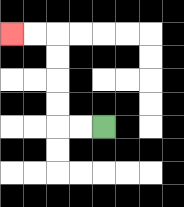{'start': '[4, 5]', 'end': '[0, 1]', 'path_directions': 'L,L,U,U,U,U,L,L', 'path_coordinates': '[[4, 5], [3, 5], [2, 5], [2, 4], [2, 3], [2, 2], [2, 1], [1, 1], [0, 1]]'}